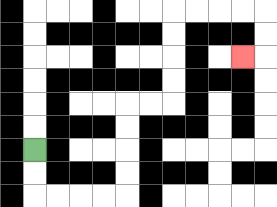{'start': '[1, 6]', 'end': '[10, 2]', 'path_directions': 'D,D,R,R,R,R,U,U,U,U,R,R,U,U,U,U,R,R,R,R,D,D,L', 'path_coordinates': '[[1, 6], [1, 7], [1, 8], [2, 8], [3, 8], [4, 8], [5, 8], [5, 7], [5, 6], [5, 5], [5, 4], [6, 4], [7, 4], [7, 3], [7, 2], [7, 1], [7, 0], [8, 0], [9, 0], [10, 0], [11, 0], [11, 1], [11, 2], [10, 2]]'}